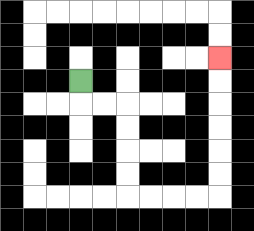{'start': '[3, 3]', 'end': '[9, 2]', 'path_directions': 'D,R,R,D,D,D,D,R,R,R,R,U,U,U,U,U,U', 'path_coordinates': '[[3, 3], [3, 4], [4, 4], [5, 4], [5, 5], [5, 6], [5, 7], [5, 8], [6, 8], [7, 8], [8, 8], [9, 8], [9, 7], [9, 6], [9, 5], [9, 4], [9, 3], [9, 2]]'}